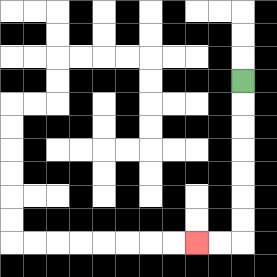{'start': '[10, 3]', 'end': '[8, 10]', 'path_directions': 'D,D,D,D,D,D,D,L,L', 'path_coordinates': '[[10, 3], [10, 4], [10, 5], [10, 6], [10, 7], [10, 8], [10, 9], [10, 10], [9, 10], [8, 10]]'}